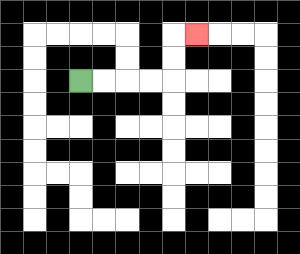{'start': '[3, 3]', 'end': '[8, 1]', 'path_directions': 'R,R,R,R,U,U,R', 'path_coordinates': '[[3, 3], [4, 3], [5, 3], [6, 3], [7, 3], [7, 2], [7, 1], [8, 1]]'}